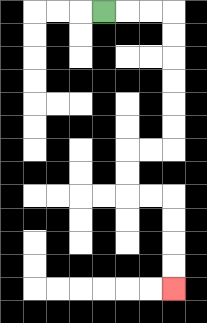{'start': '[4, 0]', 'end': '[7, 12]', 'path_directions': 'R,R,R,D,D,D,D,D,D,L,L,D,D,R,R,D,D,D,D', 'path_coordinates': '[[4, 0], [5, 0], [6, 0], [7, 0], [7, 1], [7, 2], [7, 3], [7, 4], [7, 5], [7, 6], [6, 6], [5, 6], [5, 7], [5, 8], [6, 8], [7, 8], [7, 9], [7, 10], [7, 11], [7, 12]]'}